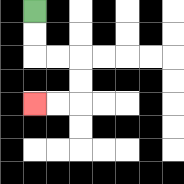{'start': '[1, 0]', 'end': '[1, 4]', 'path_directions': 'D,D,R,R,D,D,L,L', 'path_coordinates': '[[1, 0], [1, 1], [1, 2], [2, 2], [3, 2], [3, 3], [3, 4], [2, 4], [1, 4]]'}